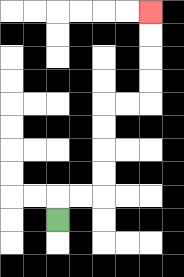{'start': '[2, 9]', 'end': '[6, 0]', 'path_directions': 'U,R,R,U,U,U,U,R,R,U,U,U,U', 'path_coordinates': '[[2, 9], [2, 8], [3, 8], [4, 8], [4, 7], [4, 6], [4, 5], [4, 4], [5, 4], [6, 4], [6, 3], [6, 2], [6, 1], [6, 0]]'}